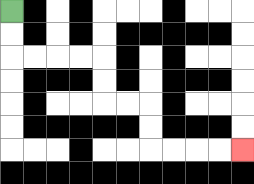{'start': '[0, 0]', 'end': '[10, 6]', 'path_directions': 'D,D,R,R,R,R,D,D,R,R,D,D,R,R,R,R', 'path_coordinates': '[[0, 0], [0, 1], [0, 2], [1, 2], [2, 2], [3, 2], [4, 2], [4, 3], [4, 4], [5, 4], [6, 4], [6, 5], [6, 6], [7, 6], [8, 6], [9, 6], [10, 6]]'}